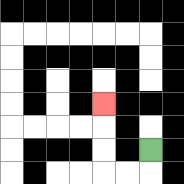{'start': '[6, 6]', 'end': '[4, 4]', 'path_directions': 'D,L,L,U,U,U', 'path_coordinates': '[[6, 6], [6, 7], [5, 7], [4, 7], [4, 6], [4, 5], [4, 4]]'}